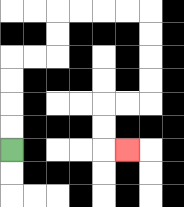{'start': '[0, 6]', 'end': '[5, 6]', 'path_directions': 'U,U,U,U,R,R,U,U,R,R,R,R,D,D,D,D,L,L,D,D,R', 'path_coordinates': '[[0, 6], [0, 5], [0, 4], [0, 3], [0, 2], [1, 2], [2, 2], [2, 1], [2, 0], [3, 0], [4, 0], [5, 0], [6, 0], [6, 1], [6, 2], [6, 3], [6, 4], [5, 4], [4, 4], [4, 5], [4, 6], [5, 6]]'}